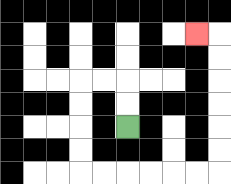{'start': '[5, 5]', 'end': '[8, 1]', 'path_directions': 'U,U,L,L,D,D,D,D,R,R,R,R,R,R,U,U,U,U,U,U,L', 'path_coordinates': '[[5, 5], [5, 4], [5, 3], [4, 3], [3, 3], [3, 4], [3, 5], [3, 6], [3, 7], [4, 7], [5, 7], [6, 7], [7, 7], [8, 7], [9, 7], [9, 6], [9, 5], [9, 4], [9, 3], [9, 2], [9, 1], [8, 1]]'}